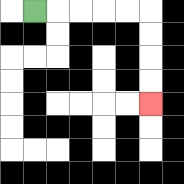{'start': '[1, 0]', 'end': '[6, 4]', 'path_directions': 'R,R,R,R,R,D,D,D,D', 'path_coordinates': '[[1, 0], [2, 0], [3, 0], [4, 0], [5, 0], [6, 0], [6, 1], [6, 2], [6, 3], [6, 4]]'}